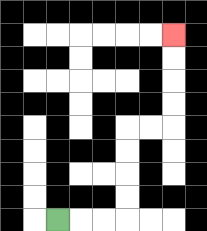{'start': '[2, 9]', 'end': '[7, 1]', 'path_directions': 'R,R,R,U,U,U,U,R,R,U,U,U,U', 'path_coordinates': '[[2, 9], [3, 9], [4, 9], [5, 9], [5, 8], [5, 7], [5, 6], [5, 5], [6, 5], [7, 5], [7, 4], [7, 3], [7, 2], [7, 1]]'}